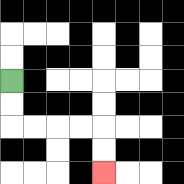{'start': '[0, 3]', 'end': '[4, 7]', 'path_directions': 'D,D,R,R,R,R,D,D', 'path_coordinates': '[[0, 3], [0, 4], [0, 5], [1, 5], [2, 5], [3, 5], [4, 5], [4, 6], [4, 7]]'}